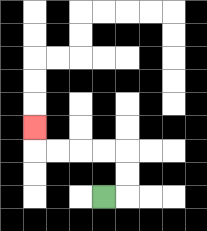{'start': '[4, 8]', 'end': '[1, 5]', 'path_directions': 'R,U,U,L,L,L,L,U', 'path_coordinates': '[[4, 8], [5, 8], [5, 7], [5, 6], [4, 6], [3, 6], [2, 6], [1, 6], [1, 5]]'}